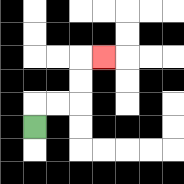{'start': '[1, 5]', 'end': '[4, 2]', 'path_directions': 'U,R,R,U,U,R', 'path_coordinates': '[[1, 5], [1, 4], [2, 4], [3, 4], [3, 3], [3, 2], [4, 2]]'}